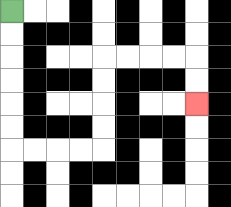{'start': '[0, 0]', 'end': '[8, 4]', 'path_directions': 'D,D,D,D,D,D,R,R,R,R,U,U,U,U,R,R,R,R,D,D', 'path_coordinates': '[[0, 0], [0, 1], [0, 2], [0, 3], [0, 4], [0, 5], [0, 6], [1, 6], [2, 6], [3, 6], [4, 6], [4, 5], [4, 4], [4, 3], [4, 2], [5, 2], [6, 2], [7, 2], [8, 2], [8, 3], [8, 4]]'}